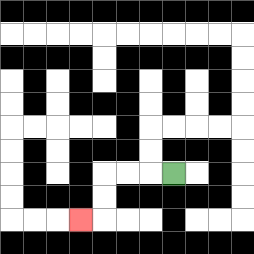{'start': '[7, 7]', 'end': '[3, 9]', 'path_directions': 'L,L,L,D,D,L', 'path_coordinates': '[[7, 7], [6, 7], [5, 7], [4, 7], [4, 8], [4, 9], [3, 9]]'}